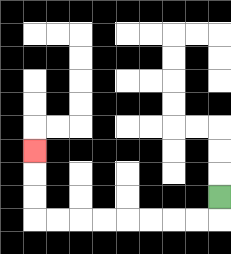{'start': '[9, 8]', 'end': '[1, 6]', 'path_directions': 'D,L,L,L,L,L,L,L,L,U,U,U', 'path_coordinates': '[[9, 8], [9, 9], [8, 9], [7, 9], [6, 9], [5, 9], [4, 9], [3, 9], [2, 9], [1, 9], [1, 8], [1, 7], [1, 6]]'}